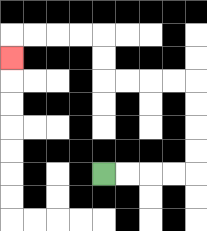{'start': '[4, 7]', 'end': '[0, 2]', 'path_directions': 'R,R,R,R,U,U,U,U,L,L,L,L,U,U,L,L,L,L,D', 'path_coordinates': '[[4, 7], [5, 7], [6, 7], [7, 7], [8, 7], [8, 6], [8, 5], [8, 4], [8, 3], [7, 3], [6, 3], [5, 3], [4, 3], [4, 2], [4, 1], [3, 1], [2, 1], [1, 1], [0, 1], [0, 2]]'}